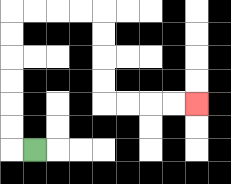{'start': '[1, 6]', 'end': '[8, 4]', 'path_directions': 'L,U,U,U,U,U,U,R,R,R,R,D,D,D,D,R,R,R,R', 'path_coordinates': '[[1, 6], [0, 6], [0, 5], [0, 4], [0, 3], [0, 2], [0, 1], [0, 0], [1, 0], [2, 0], [3, 0], [4, 0], [4, 1], [4, 2], [4, 3], [4, 4], [5, 4], [6, 4], [7, 4], [8, 4]]'}